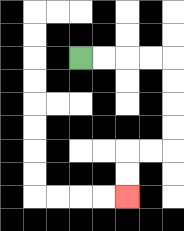{'start': '[3, 2]', 'end': '[5, 8]', 'path_directions': 'R,R,R,R,D,D,D,D,L,L,D,D', 'path_coordinates': '[[3, 2], [4, 2], [5, 2], [6, 2], [7, 2], [7, 3], [7, 4], [7, 5], [7, 6], [6, 6], [5, 6], [5, 7], [5, 8]]'}